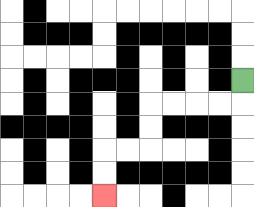{'start': '[10, 3]', 'end': '[4, 8]', 'path_directions': 'D,L,L,L,L,D,D,L,L,D,D', 'path_coordinates': '[[10, 3], [10, 4], [9, 4], [8, 4], [7, 4], [6, 4], [6, 5], [6, 6], [5, 6], [4, 6], [4, 7], [4, 8]]'}